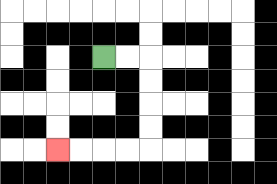{'start': '[4, 2]', 'end': '[2, 6]', 'path_directions': 'R,R,D,D,D,D,L,L,L,L', 'path_coordinates': '[[4, 2], [5, 2], [6, 2], [6, 3], [6, 4], [6, 5], [6, 6], [5, 6], [4, 6], [3, 6], [2, 6]]'}